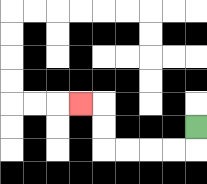{'start': '[8, 5]', 'end': '[3, 4]', 'path_directions': 'D,L,L,L,L,U,U,L', 'path_coordinates': '[[8, 5], [8, 6], [7, 6], [6, 6], [5, 6], [4, 6], [4, 5], [4, 4], [3, 4]]'}